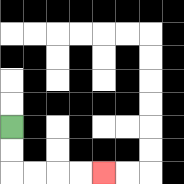{'start': '[0, 5]', 'end': '[4, 7]', 'path_directions': 'D,D,R,R,R,R', 'path_coordinates': '[[0, 5], [0, 6], [0, 7], [1, 7], [2, 7], [3, 7], [4, 7]]'}